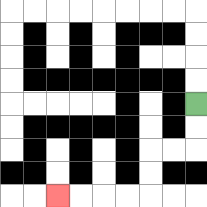{'start': '[8, 4]', 'end': '[2, 8]', 'path_directions': 'D,D,L,L,D,D,L,L,L,L', 'path_coordinates': '[[8, 4], [8, 5], [8, 6], [7, 6], [6, 6], [6, 7], [6, 8], [5, 8], [4, 8], [3, 8], [2, 8]]'}